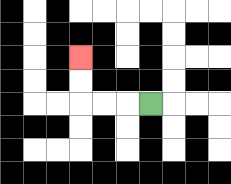{'start': '[6, 4]', 'end': '[3, 2]', 'path_directions': 'L,L,L,U,U', 'path_coordinates': '[[6, 4], [5, 4], [4, 4], [3, 4], [3, 3], [3, 2]]'}